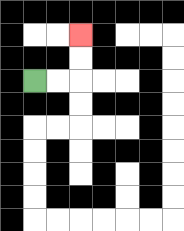{'start': '[1, 3]', 'end': '[3, 1]', 'path_directions': 'R,R,U,U', 'path_coordinates': '[[1, 3], [2, 3], [3, 3], [3, 2], [3, 1]]'}